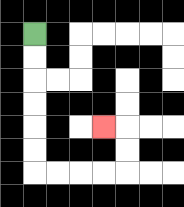{'start': '[1, 1]', 'end': '[4, 5]', 'path_directions': 'D,D,D,D,D,D,R,R,R,R,U,U,L', 'path_coordinates': '[[1, 1], [1, 2], [1, 3], [1, 4], [1, 5], [1, 6], [1, 7], [2, 7], [3, 7], [4, 7], [5, 7], [5, 6], [5, 5], [4, 5]]'}